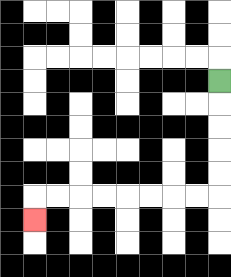{'start': '[9, 3]', 'end': '[1, 9]', 'path_directions': 'D,D,D,D,D,L,L,L,L,L,L,L,L,D', 'path_coordinates': '[[9, 3], [9, 4], [9, 5], [9, 6], [9, 7], [9, 8], [8, 8], [7, 8], [6, 8], [5, 8], [4, 8], [3, 8], [2, 8], [1, 8], [1, 9]]'}